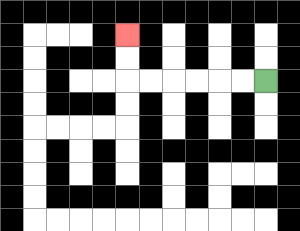{'start': '[11, 3]', 'end': '[5, 1]', 'path_directions': 'L,L,L,L,L,L,U,U', 'path_coordinates': '[[11, 3], [10, 3], [9, 3], [8, 3], [7, 3], [6, 3], [5, 3], [5, 2], [5, 1]]'}